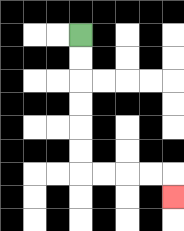{'start': '[3, 1]', 'end': '[7, 8]', 'path_directions': 'D,D,D,D,D,D,R,R,R,R,D', 'path_coordinates': '[[3, 1], [3, 2], [3, 3], [3, 4], [3, 5], [3, 6], [3, 7], [4, 7], [5, 7], [6, 7], [7, 7], [7, 8]]'}